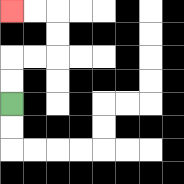{'start': '[0, 4]', 'end': '[0, 0]', 'path_directions': 'U,U,R,R,U,U,L,L', 'path_coordinates': '[[0, 4], [0, 3], [0, 2], [1, 2], [2, 2], [2, 1], [2, 0], [1, 0], [0, 0]]'}